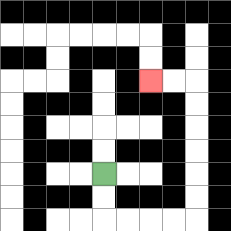{'start': '[4, 7]', 'end': '[6, 3]', 'path_directions': 'D,D,R,R,R,R,U,U,U,U,U,U,L,L', 'path_coordinates': '[[4, 7], [4, 8], [4, 9], [5, 9], [6, 9], [7, 9], [8, 9], [8, 8], [8, 7], [8, 6], [8, 5], [8, 4], [8, 3], [7, 3], [6, 3]]'}